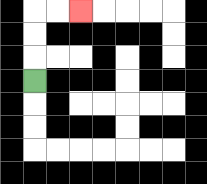{'start': '[1, 3]', 'end': '[3, 0]', 'path_directions': 'U,U,U,R,R', 'path_coordinates': '[[1, 3], [1, 2], [1, 1], [1, 0], [2, 0], [3, 0]]'}